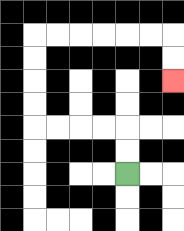{'start': '[5, 7]', 'end': '[7, 3]', 'path_directions': 'U,U,L,L,L,L,U,U,U,U,R,R,R,R,R,R,D,D', 'path_coordinates': '[[5, 7], [5, 6], [5, 5], [4, 5], [3, 5], [2, 5], [1, 5], [1, 4], [1, 3], [1, 2], [1, 1], [2, 1], [3, 1], [4, 1], [5, 1], [6, 1], [7, 1], [7, 2], [7, 3]]'}